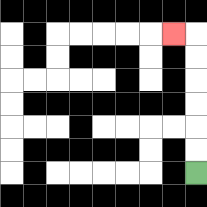{'start': '[8, 7]', 'end': '[7, 1]', 'path_directions': 'U,U,U,U,U,U,L', 'path_coordinates': '[[8, 7], [8, 6], [8, 5], [8, 4], [8, 3], [8, 2], [8, 1], [7, 1]]'}